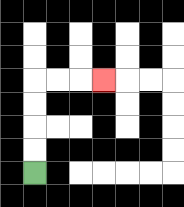{'start': '[1, 7]', 'end': '[4, 3]', 'path_directions': 'U,U,U,U,R,R,R', 'path_coordinates': '[[1, 7], [1, 6], [1, 5], [1, 4], [1, 3], [2, 3], [3, 3], [4, 3]]'}